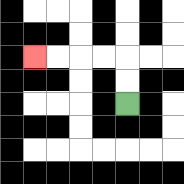{'start': '[5, 4]', 'end': '[1, 2]', 'path_directions': 'U,U,L,L,L,L', 'path_coordinates': '[[5, 4], [5, 3], [5, 2], [4, 2], [3, 2], [2, 2], [1, 2]]'}